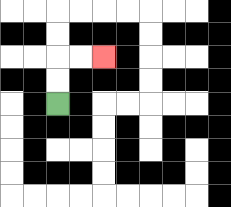{'start': '[2, 4]', 'end': '[4, 2]', 'path_directions': 'U,U,R,R', 'path_coordinates': '[[2, 4], [2, 3], [2, 2], [3, 2], [4, 2]]'}